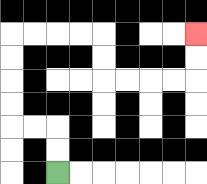{'start': '[2, 7]', 'end': '[8, 1]', 'path_directions': 'U,U,L,L,U,U,U,U,R,R,R,R,D,D,R,R,R,R,U,U', 'path_coordinates': '[[2, 7], [2, 6], [2, 5], [1, 5], [0, 5], [0, 4], [0, 3], [0, 2], [0, 1], [1, 1], [2, 1], [3, 1], [4, 1], [4, 2], [4, 3], [5, 3], [6, 3], [7, 3], [8, 3], [8, 2], [8, 1]]'}